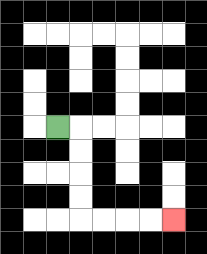{'start': '[2, 5]', 'end': '[7, 9]', 'path_directions': 'R,D,D,D,D,R,R,R,R', 'path_coordinates': '[[2, 5], [3, 5], [3, 6], [3, 7], [3, 8], [3, 9], [4, 9], [5, 9], [6, 9], [7, 9]]'}